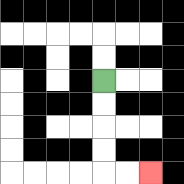{'start': '[4, 3]', 'end': '[6, 7]', 'path_directions': 'D,D,D,D,R,R', 'path_coordinates': '[[4, 3], [4, 4], [4, 5], [4, 6], [4, 7], [5, 7], [6, 7]]'}